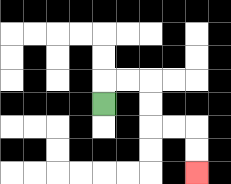{'start': '[4, 4]', 'end': '[8, 7]', 'path_directions': 'U,R,R,D,D,R,R,D,D', 'path_coordinates': '[[4, 4], [4, 3], [5, 3], [6, 3], [6, 4], [6, 5], [7, 5], [8, 5], [8, 6], [8, 7]]'}